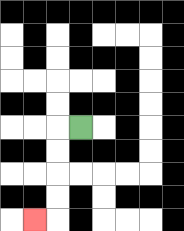{'start': '[3, 5]', 'end': '[1, 9]', 'path_directions': 'L,D,D,D,D,L', 'path_coordinates': '[[3, 5], [2, 5], [2, 6], [2, 7], [2, 8], [2, 9], [1, 9]]'}